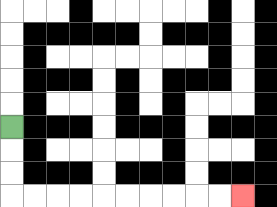{'start': '[0, 5]', 'end': '[10, 8]', 'path_directions': 'D,D,D,R,R,R,R,R,R,R,R,R,R', 'path_coordinates': '[[0, 5], [0, 6], [0, 7], [0, 8], [1, 8], [2, 8], [3, 8], [4, 8], [5, 8], [6, 8], [7, 8], [8, 8], [9, 8], [10, 8]]'}